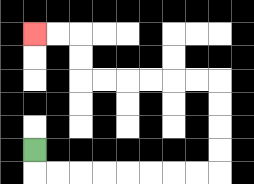{'start': '[1, 6]', 'end': '[1, 1]', 'path_directions': 'D,R,R,R,R,R,R,R,R,U,U,U,U,L,L,L,L,L,L,U,U,L,L', 'path_coordinates': '[[1, 6], [1, 7], [2, 7], [3, 7], [4, 7], [5, 7], [6, 7], [7, 7], [8, 7], [9, 7], [9, 6], [9, 5], [9, 4], [9, 3], [8, 3], [7, 3], [6, 3], [5, 3], [4, 3], [3, 3], [3, 2], [3, 1], [2, 1], [1, 1]]'}